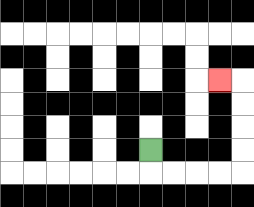{'start': '[6, 6]', 'end': '[9, 3]', 'path_directions': 'D,R,R,R,R,U,U,U,U,L', 'path_coordinates': '[[6, 6], [6, 7], [7, 7], [8, 7], [9, 7], [10, 7], [10, 6], [10, 5], [10, 4], [10, 3], [9, 3]]'}